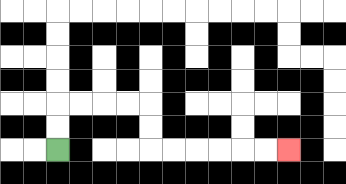{'start': '[2, 6]', 'end': '[12, 6]', 'path_directions': 'U,U,R,R,R,R,D,D,R,R,R,R,R,R', 'path_coordinates': '[[2, 6], [2, 5], [2, 4], [3, 4], [4, 4], [5, 4], [6, 4], [6, 5], [6, 6], [7, 6], [8, 6], [9, 6], [10, 6], [11, 6], [12, 6]]'}